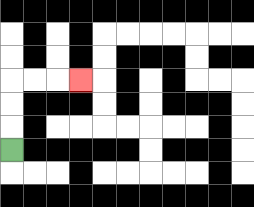{'start': '[0, 6]', 'end': '[3, 3]', 'path_directions': 'U,U,U,R,R,R', 'path_coordinates': '[[0, 6], [0, 5], [0, 4], [0, 3], [1, 3], [2, 3], [3, 3]]'}